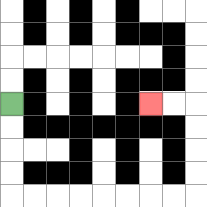{'start': '[0, 4]', 'end': '[6, 4]', 'path_directions': 'D,D,D,D,R,R,R,R,R,R,R,R,U,U,U,U,L,L', 'path_coordinates': '[[0, 4], [0, 5], [0, 6], [0, 7], [0, 8], [1, 8], [2, 8], [3, 8], [4, 8], [5, 8], [6, 8], [7, 8], [8, 8], [8, 7], [8, 6], [8, 5], [8, 4], [7, 4], [6, 4]]'}